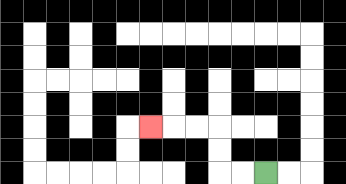{'start': '[11, 7]', 'end': '[6, 5]', 'path_directions': 'L,L,U,U,L,L,L', 'path_coordinates': '[[11, 7], [10, 7], [9, 7], [9, 6], [9, 5], [8, 5], [7, 5], [6, 5]]'}